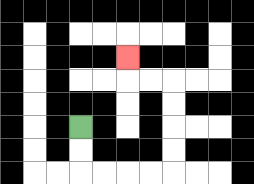{'start': '[3, 5]', 'end': '[5, 2]', 'path_directions': 'D,D,R,R,R,R,U,U,U,U,L,L,U', 'path_coordinates': '[[3, 5], [3, 6], [3, 7], [4, 7], [5, 7], [6, 7], [7, 7], [7, 6], [7, 5], [7, 4], [7, 3], [6, 3], [5, 3], [5, 2]]'}